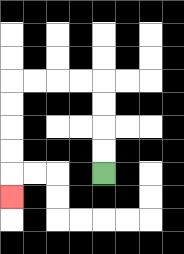{'start': '[4, 7]', 'end': '[0, 8]', 'path_directions': 'U,U,U,U,L,L,L,L,D,D,D,D,D', 'path_coordinates': '[[4, 7], [4, 6], [4, 5], [4, 4], [4, 3], [3, 3], [2, 3], [1, 3], [0, 3], [0, 4], [0, 5], [0, 6], [0, 7], [0, 8]]'}